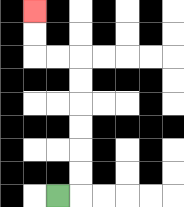{'start': '[2, 8]', 'end': '[1, 0]', 'path_directions': 'R,U,U,U,U,U,U,L,L,U,U', 'path_coordinates': '[[2, 8], [3, 8], [3, 7], [3, 6], [3, 5], [3, 4], [3, 3], [3, 2], [2, 2], [1, 2], [1, 1], [1, 0]]'}